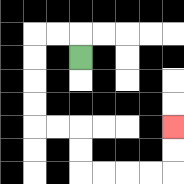{'start': '[3, 2]', 'end': '[7, 5]', 'path_directions': 'U,L,L,D,D,D,D,R,R,D,D,R,R,R,R,U,U', 'path_coordinates': '[[3, 2], [3, 1], [2, 1], [1, 1], [1, 2], [1, 3], [1, 4], [1, 5], [2, 5], [3, 5], [3, 6], [3, 7], [4, 7], [5, 7], [6, 7], [7, 7], [7, 6], [7, 5]]'}